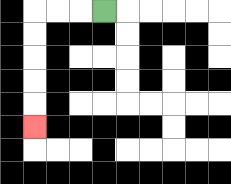{'start': '[4, 0]', 'end': '[1, 5]', 'path_directions': 'L,L,L,D,D,D,D,D', 'path_coordinates': '[[4, 0], [3, 0], [2, 0], [1, 0], [1, 1], [1, 2], [1, 3], [1, 4], [1, 5]]'}